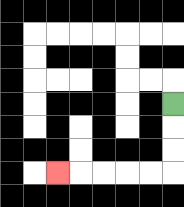{'start': '[7, 4]', 'end': '[2, 7]', 'path_directions': 'D,D,D,L,L,L,L,L', 'path_coordinates': '[[7, 4], [7, 5], [7, 6], [7, 7], [6, 7], [5, 7], [4, 7], [3, 7], [2, 7]]'}